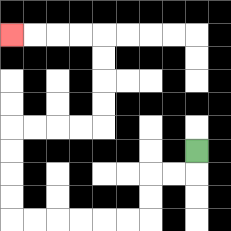{'start': '[8, 6]', 'end': '[0, 1]', 'path_directions': 'D,L,L,D,D,L,L,L,L,L,L,U,U,U,U,R,R,R,R,U,U,U,U,L,L,L,L', 'path_coordinates': '[[8, 6], [8, 7], [7, 7], [6, 7], [6, 8], [6, 9], [5, 9], [4, 9], [3, 9], [2, 9], [1, 9], [0, 9], [0, 8], [0, 7], [0, 6], [0, 5], [1, 5], [2, 5], [3, 5], [4, 5], [4, 4], [4, 3], [4, 2], [4, 1], [3, 1], [2, 1], [1, 1], [0, 1]]'}